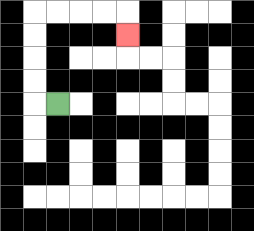{'start': '[2, 4]', 'end': '[5, 1]', 'path_directions': 'L,U,U,U,U,R,R,R,R,D', 'path_coordinates': '[[2, 4], [1, 4], [1, 3], [1, 2], [1, 1], [1, 0], [2, 0], [3, 0], [4, 0], [5, 0], [5, 1]]'}